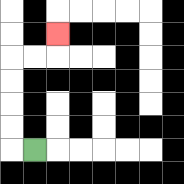{'start': '[1, 6]', 'end': '[2, 1]', 'path_directions': 'L,U,U,U,U,R,R,U', 'path_coordinates': '[[1, 6], [0, 6], [0, 5], [0, 4], [0, 3], [0, 2], [1, 2], [2, 2], [2, 1]]'}